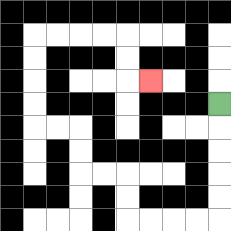{'start': '[9, 4]', 'end': '[6, 3]', 'path_directions': 'D,D,D,D,D,L,L,L,L,U,U,L,L,U,U,L,L,U,U,U,U,R,R,R,R,D,D,R', 'path_coordinates': '[[9, 4], [9, 5], [9, 6], [9, 7], [9, 8], [9, 9], [8, 9], [7, 9], [6, 9], [5, 9], [5, 8], [5, 7], [4, 7], [3, 7], [3, 6], [3, 5], [2, 5], [1, 5], [1, 4], [1, 3], [1, 2], [1, 1], [2, 1], [3, 1], [4, 1], [5, 1], [5, 2], [5, 3], [6, 3]]'}